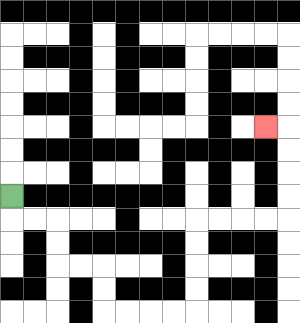{'start': '[0, 8]', 'end': '[11, 5]', 'path_directions': 'D,R,R,D,D,R,R,D,D,R,R,R,R,U,U,U,U,R,R,R,R,U,U,U,U,L', 'path_coordinates': '[[0, 8], [0, 9], [1, 9], [2, 9], [2, 10], [2, 11], [3, 11], [4, 11], [4, 12], [4, 13], [5, 13], [6, 13], [7, 13], [8, 13], [8, 12], [8, 11], [8, 10], [8, 9], [9, 9], [10, 9], [11, 9], [12, 9], [12, 8], [12, 7], [12, 6], [12, 5], [11, 5]]'}